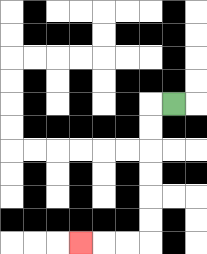{'start': '[7, 4]', 'end': '[3, 10]', 'path_directions': 'L,D,D,D,D,D,D,L,L,L', 'path_coordinates': '[[7, 4], [6, 4], [6, 5], [6, 6], [6, 7], [6, 8], [6, 9], [6, 10], [5, 10], [4, 10], [3, 10]]'}